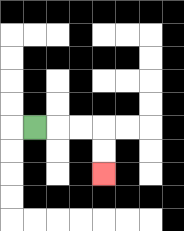{'start': '[1, 5]', 'end': '[4, 7]', 'path_directions': 'R,R,R,D,D', 'path_coordinates': '[[1, 5], [2, 5], [3, 5], [4, 5], [4, 6], [4, 7]]'}